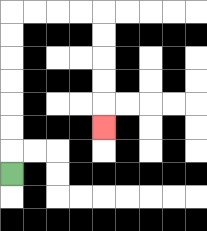{'start': '[0, 7]', 'end': '[4, 5]', 'path_directions': 'U,U,U,U,U,U,U,R,R,R,R,D,D,D,D,D', 'path_coordinates': '[[0, 7], [0, 6], [0, 5], [0, 4], [0, 3], [0, 2], [0, 1], [0, 0], [1, 0], [2, 0], [3, 0], [4, 0], [4, 1], [4, 2], [4, 3], [4, 4], [4, 5]]'}